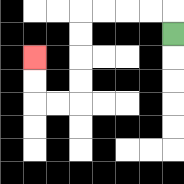{'start': '[7, 1]', 'end': '[1, 2]', 'path_directions': 'U,L,L,L,L,D,D,D,D,L,L,U,U', 'path_coordinates': '[[7, 1], [7, 0], [6, 0], [5, 0], [4, 0], [3, 0], [3, 1], [3, 2], [3, 3], [3, 4], [2, 4], [1, 4], [1, 3], [1, 2]]'}